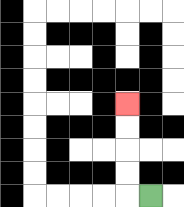{'start': '[6, 8]', 'end': '[5, 4]', 'path_directions': 'L,U,U,U,U', 'path_coordinates': '[[6, 8], [5, 8], [5, 7], [5, 6], [5, 5], [5, 4]]'}